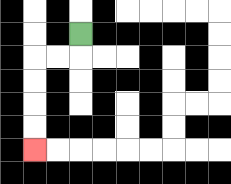{'start': '[3, 1]', 'end': '[1, 6]', 'path_directions': 'D,L,L,D,D,D,D', 'path_coordinates': '[[3, 1], [3, 2], [2, 2], [1, 2], [1, 3], [1, 4], [1, 5], [1, 6]]'}